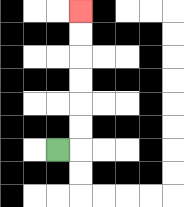{'start': '[2, 6]', 'end': '[3, 0]', 'path_directions': 'R,U,U,U,U,U,U', 'path_coordinates': '[[2, 6], [3, 6], [3, 5], [3, 4], [3, 3], [3, 2], [3, 1], [3, 0]]'}